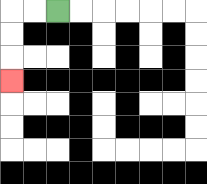{'start': '[2, 0]', 'end': '[0, 3]', 'path_directions': 'L,L,D,D,D', 'path_coordinates': '[[2, 0], [1, 0], [0, 0], [0, 1], [0, 2], [0, 3]]'}